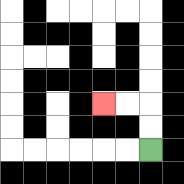{'start': '[6, 6]', 'end': '[4, 4]', 'path_directions': 'U,U,L,L', 'path_coordinates': '[[6, 6], [6, 5], [6, 4], [5, 4], [4, 4]]'}